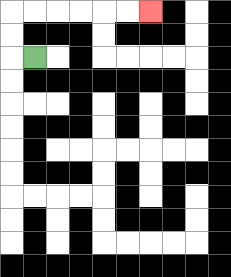{'start': '[1, 2]', 'end': '[6, 0]', 'path_directions': 'L,U,U,R,R,R,R,R,R', 'path_coordinates': '[[1, 2], [0, 2], [0, 1], [0, 0], [1, 0], [2, 0], [3, 0], [4, 0], [5, 0], [6, 0]]'}